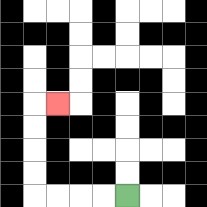{'start': '[5, 8]', 'end': '[2, 4]', 'path_directions': 'L,L,L,L,U,U,U,U,R', 'path_coordinates': '[[5, 8], [4, 8], [3, 8], [2, 8], [1, 8], [1, 7], [1, 6], [1, 5], [1, 4], [2, 4]]'}